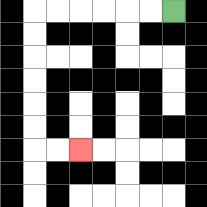{'start': '[7, 0]', 'end': '[3, 6]', 'path_directions': 'L,L,L,L,L,L,D,D,D,D,D,D,R,R', 'path_coordinates': '[[7, 0], [6, 0], [5, 0], [4, 0], [3, 0], [2, 0], [1, 0], [1, 1], [1, 2], [1, 3], [1, 4], [1, 5], [1, 6], [2, 6], [3, 6]]'}